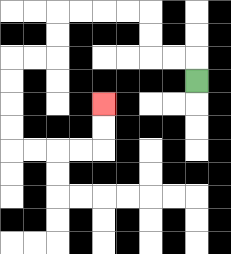{'start': '[8, 3]', 'end': '[4, 4]', 'path_directions': 'U,L,L,U,U,L,L,L,L,D,D,L,L,D,D,D,D,R,R,R,R,U,U', 'path_coordinates': '[[8, 3], [8, 2], [7, 2], [6, 2], [6, 1], [6, 0], [5, 0], [4, 0], [3, 0], [2, 0], [2, 1], [2, 2], [1, 2], [0, 2], [0, 3], [0, 4], [0, 5], [0, 6], [1, 6], [2, 6], [3, 6], [4, 6], [4, 5], [4, 4]]'}